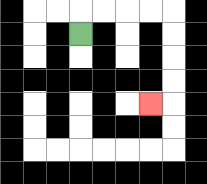{'start': '[3, 1]', 'end': '[6, 4]', 'path_directions': 'U,R,R,R,R,D,D,D,D,L', 'path_coordinates': '[[3, 1], [3, 0], [4, 0], [5, 0], [6, 0], [7, 0], [7, 1], [7, 2], [7, 3], [7, 4], [6, 4]]'}